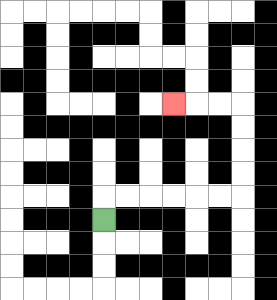{'start': '[4, 9]', 'end': '[7, 4]', 'path_directions': 'U,R,R,R,R,R,R,U,U,U,U,L,L,L', 'path_coordinates': '[[4, 9], [4, 8], [5, 8], [6, 8], [7, 8], [8, 8], [9, 8], [10, 8], [10, 7], [10, 6], [10, 5], [10, 4], [9, 4], [8, 4], [7, 4]]'}